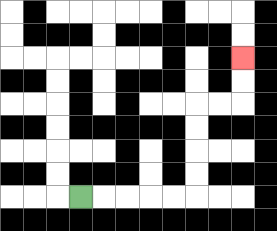{'start': '[3, 8]', 'end': '[10, 2]', 'path_directions': 'R,R,R,R,R,U,U,U,U,R,R,U,U', 'path_coordinates': '[[3, 8], [4, 8], [5, 8], [6, 8], [7, 8], [8, 8], [8, 7], [8, 6], [8, 5], [8, 4], [9, 4], [10, 4], [10, 3], [10, 2]]'}